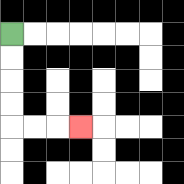{'start': '[0, 1]', 'end': '[3, 5]', 'path_directions': 'D,D,D,D,R,R,R', 'path_coordinates': '[[0, 1], [0, 2], [0, 3], [0, 4], [0, 5], [1, 5], [2, 5], [3, 5]]'}